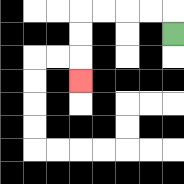{'start': '[7, 1]', 'end': '[3, 3]', 'path_directions': 'U,L,L,L,L,D,D,D', 'path_coordinates': '[[7, 1], [7, 0], [6, 0], [5, 0], [4, 0], [3, 0], [3, 1], [3, 2], [3, 3]]'}